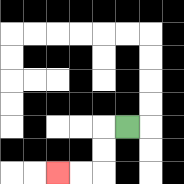{'start': '[5, 5]', 'end': '[2, 7]', 'path_directions': 'L,D,D,L,L', 'path_coordinates': '[[5, 5], [4, 5], [4, 6], [4, 7], [3, 7], [2, 7]]'}